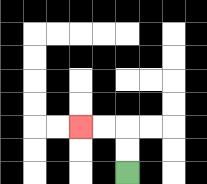{'start': '[5, 7]', 'end': '[3, 5]', 'path_directions': 'U,U,L,L', 'path_coordinates': '[[5, 7], [5, 6], [5, 5], [4, 5], [3, 5]]'}